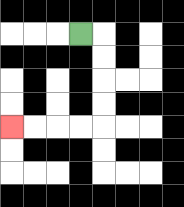{'start': '[3, 1]', 'end': '[0, 5]', 'path_directions': 'R,D,D,D,D,L,L,L,L', 'path_coordinates': '[[3, 1], [4, 1], [4, 2], [4, 3], [4, 4], [4, 5], [3, 5], [2, 5], [1, 5], [0, 5]]'}